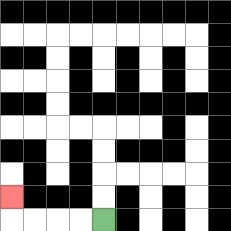{'start': '[4, 9]', 'end': '[0, 8]', 'path_directions': 'L,L,L,L,U', 'path_coordinates': '[[4, 9], [3, 9], [2, 9], [1, 9], [0, 9], [0, 8]]'}